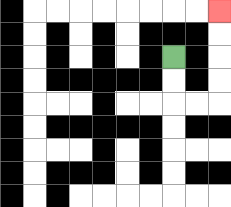{'start': '[7, 2]', 'end': '[9, 0]', 'path_directions': 'D,D,R,R,U,U,U,U', 'path_coordinates': '[[7, 2], [7, 3], [7, 4], [8, 4], [9, 4], [9, 3], [9, 2], [9, 1], [9, 0]]'}